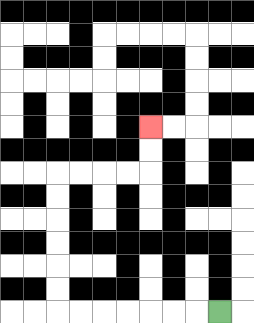{'start': '[9, 13]', 'end': '[6, 5]', 'path_directions': 'L,L,L,L,L,L,L,U,U,U,U,U,U,R,R,R,R,U,U', 'path_coordinates': '[[9, 13], [8, 13], [7, 13], [6, 13], [5, 13], [4, 13], [3, 13], [2, 13], [2, 12], [2, 11], [2, 10], [2, 9], [2, 8], [2, 7], [3, 7], [4, 7], [5, 7], [6, 7], [6, 6], [6, 5]]'}